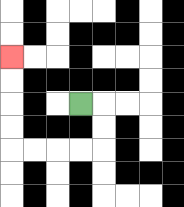{'start': '[3, 4]', 'end': '[0, 2]', 'path_directions': 'R,D,D,L,L,L,L,U,U,U,U', 'path_coordinates': '[[3, 4], [4, 4], [4, 5], [4, 6], [3, 6], [2, 6], [1, 6], [0, 6], [0, 5], [0, 4], [0, 3], [0, 2]]'}